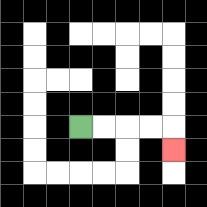{'start': '[3, 5]', 'end': '[7, 6]', 'path_directions': 'R,R,R,R,D', 'path_coordinates': '[[3, 5], [4, 5], [5, 5], [6, 5], [7, 5], [7, 6]]'}